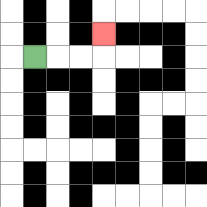{'start': '[1, 2]', 'end': '[4, 1]', 'path_directions': 'R,R,R,U', 'path_coordinates': '[[1, 2], [2, 2], [3, 2], [4, 2], [4, 1]]'}